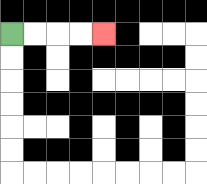{'start': '[0, 1]', 'end': '[4, 1]', 'path_directions': 'R,R,R,R', 'path_coordinates': '[[0, 1], [1, 1], [2, 1], [3, 1], [4, 1]]'}